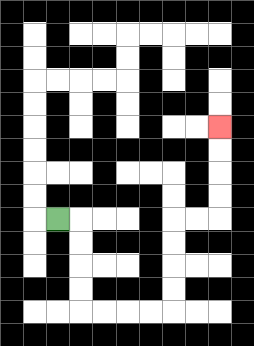{'start': '[2, 9]', 'end': '[9, 5]', 'path_directions': 'R,D,D,D,D,R,R,R,R,U,U,U,U,R,R,U,U,U,U', 'path_coordinates': '[[2, 9], [3, 9], [3, 10], [3, 11], [3, 12], [3, 13], [4, 13], [5, 13], [6, 13], [7, 13], [7, 12], [7, 11], [7, 10], [7, 9], [8, 9], [9, 9], [9, 8], [9, 7], [9, 6], [9, 5]]'}